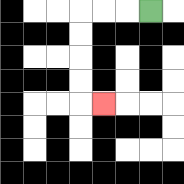{'start': '[6, 0]', 'end': '[4, 4]', 'path_directions': 'L,L,L,D,D,D,D,R', 'path_coordinates': '[[6, 0], [5, 0], [4, 0], [3, 0], [3, 1], [3, 2], [3, 3], [3, 4], [4, 4]]'}